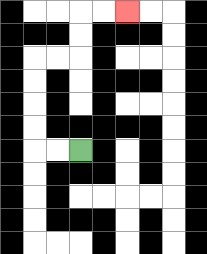{'start': '[3, 6]', 'end': '[5, 0]', 'path_directions': 'L,L,U,U,U,U,R,R,U,U,R,R', 'path_coordinates': '[[3, 6], [2, 6], [1, 6], [1, 5], [1, 4], [1, 3], [1, 2], [2, 2], [3, 2], [3, 1], [3, 0], [4, 0], [5, 0]]'}